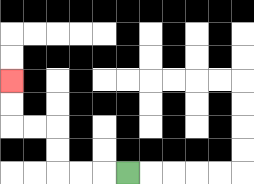{'start': '[5, 7]', 'end': '[0, 3]', 'path_directions': 'L,L,L,U,U,L,L,U,U', 'path_coordinates': '[[5, 7], [4, 7], [3, 7], [2, 7], [2, 6], [2, 5], [1, 5], [0, 5], [0, 4], [0, 3]]'}